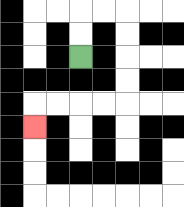{'start': '[3, 2]', 'end': '[1, 5]', 'path_directions': 'U,U,R,R,D,D,D,D,L,L,L,L,D', 'path_coordinates': '[[3, 2], [3, 1], [3, 0], [4, 0], [5, 0], [5, 1], [5, 2], [5, 3], [5, 4], [4, 4], [3, 4], [2, 4], [1, 4], [1, 5]]'}